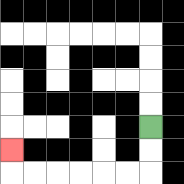{'start': '[6, 5]', 'end': '[0, 6]', 'path_directions': 'D,D,L,L,L,L,L,L,U', 'path_coordinates': '[[6, 5], [6, 6], [6, 7], [5, 7], [4, 7], [3, 7], [2, 7], [1, 7], [0, 7], [0, 6]]'}